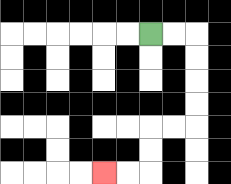{'start': '[6, 1]', 'end': '[4, 7]', 'path_directions': 'R,R,D,D,D,D,L,L,D,D,L,L', 'path_coordinates': '[[6, 1], [7, 1], [8, 1], [8, 2], [8, 3], [8, 4], [8, 5], [7, 5], [6, 5], [6, 6], [6, 7], [5, 7], [4, 7]]'}